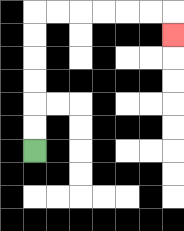{'start': '[1, 6]', 'end': '[7, 1]', 'path_directions': 'U,U,U,U,U,U,R,R,R,R,R,R,D', 'path_coordinates': '[[1, 6], [1, 5], [1, 4], [1, 3], [1, 2], [1, 1], [1, 0], [2, 0], [3, 0], [4, 0], [5, 0], [6, 0], [7, 0], [7, 1]]'}